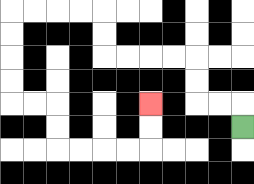{'start': '[10, 5]', 'end': '[6, 4]', 'path_directions': 'U,L,L,U,U,L,L,L,L,U,U,L,L,L,L,D,D,D,D,R,R,D,D,R,R,R,R,U,U', 'path_coordinates': '[[10, 5], [10, 4], [9, 4], [8, 4], [8, 3], [8, 2], [7, 2], [6, 2], [5, 2], [4, 2], [4, 1], [4, 0], [3, 0], [2, 0], [1, 0], [0, 0], [0, 1], [0, 2], [0, 3], [0, 4], [1, 4], [2, 4], [2, 5], [2, 6], [3, 6], [4, 6], [5, 6], [6, 6], [6, 5], [6, 4]]'}